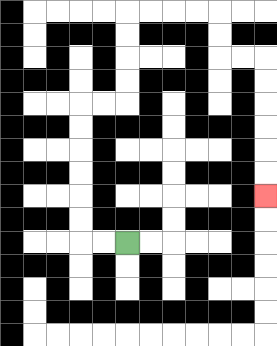{'start': '[5, 10]', 'end': '[11, 8]', 'path_directions': 'L,L,U,U,U,U,U,U,R,R,U,U,U,U,R,R,R,R,D,D,R,R,D,D,D,D,D,D', 'path_coordinates': '[[5, 10], [4, 10], [3, 10], [3, 9], [3, 8], [3, 7], [3, 6], [3, 5], [3, 4], [4, 4], [5, 4], [5, 3], [5, 2], [5, 1], [5, 0], [6, 0], [7, 0], [8, 0], [9, 0], [9, 1], [9, 2], [10, 2], [11, 2], [11, 3], [11, 4], [11, 5], [11, 6], [11, 7], [11, 8]]'}